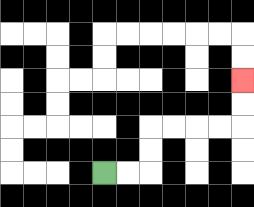{'start': '[4, 7]', 'end': '[10, 3]', 'path_directions': 'R,R,U,U,R,R,R,R,U,U', 'path_coordinates': '[[4, 7], [5, 7], [6, 7], [6, 6], [6, 5], [7, 5], [8, 5], [9, 5], [10, 5], [10, 4], [10, 3]]'}